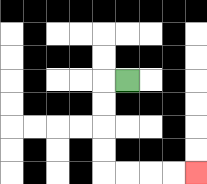{'start': '[5, 3]', 'end': '[8, 7]', 'path_directions': 'L,D,D,D,D,R,R,R,R', 'path_coordinates': '[[5, 3], [4, 3], [4, 4], [4, 5], [4, 6], [4, 7], [5, 7], [6, 7], [7, 7], [8, 7]]'}